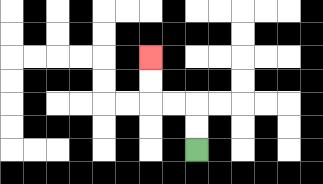{'start': '[8, 6]', 'end': '[6, 2]', 'path_directions': 'U,U,L,L,U,U', 'path_coordinates': '[[8, 6], [8, 5], [8, 4], [7, 4], [6, 4], [6, 3], [6, 2]]'}